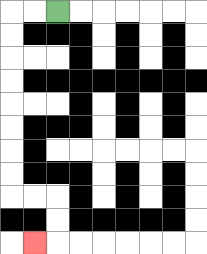{'start': '[2, 0]', 'end': '[1, 10]', 'path_directions': 'L,L,D,D,D,D,D,D,D,D,R,R,D,D,L', 'path_coordinates': '[[2, 0], [1, 0], [0, 0], [0, 1], [0, 2], [0, 3], [0, 4], [0, 5], [0, 6], [0, 7], [0, 8], [1, 8], [2, 8], [2, 9], [2, 10], [1, 10]]'}